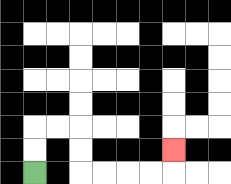{'start': '[1, 7]', 'end': '[7, 6]', 'path_directions': 'U,U,R,R,D,D,R,R,R,R,U', 'path_coordinates': '[[1, 7], [1, 6], [1, 5], [2, 5], [3, 5], [3, 6], [3, 7], [4, 7], [5, 7], [6, 7], [7, 7], [7, 6]]'}